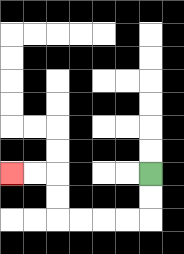{'start': '[6, 7]', 'end': '[0, 7]', 'path_directions': 'D,D,L,L,L,L,U,U,L,L', 'path_coordinates': '[[6, 7], [6, 8], [6, 9], [5, 9], [4, 9], [3, 9], [2, 9], [2, 8], [2, 7], [1, 7], [0, 7]]'}